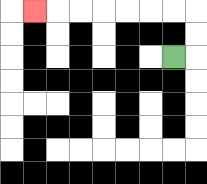{'start': '[7, 2]', 'end': '[1, 0]', 'path_directions': 'R,U,U,L,L,L,L,L,L,L', 'path_coordinates': '[[7, 2], [8, 2], [8, 1], [8, 0], [7, 0], [6, 0], [5, 0], [4, 0], [3, 0], [2, 0], [1, 0]]'}